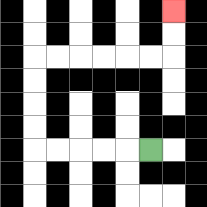{'start': '[6, 6]', 'end': '[7, 0]', 'path_directions': 'L,L,L,L,L,U,U,U,U,R,R,R,R,R,R,U,U', 'path_coordinates': '[[6, 6], [5, 6], [4, 6], [3, 6], [2, 6], [1, 6], [1, 5], [1, 4], [1, 3], [1, 2], [2, 2], [3, 2], [4, 2], [5, 2], [6, 2], [7, 2], [7, 1], [7, 0]]'}